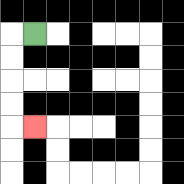{'start': '[1, 1]', 'end': '[1, 5]', 'path_directions': 'L,D,D,D,D,R', 'path_coordinates': '[[1, 1], [0, 1], [0, 2], [0, 3], [0, 4], [0, 5], [1, 5]]'}